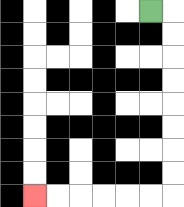{'start': '[6, 0]', 'end': '[1, 8]', 'path_directions': 'R,D,D,D,D,D,D,D,D,L,L,L,L,L,L', 'path_coordinates': '[[6, 0], [7, 0], [7, 1], [7, 2], [7, 3], [7, 4], [7, 5], [7, 6], [7, 7], [7, 8], [6, 8], [5, 8], [4, 8], [3, 8], [2, 8], [1, 8]]'}